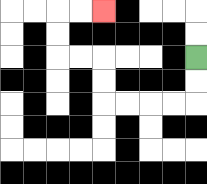{'start': '[8, 2]', 'end': '[4, 0]', 'path_directions': 'D,D,L,L,L,L,U,U,L,L,U,U,R,R', 'path_coordinates': '[[8, 2], [8, 3], [8, 4], [7, 4], [6, 4], [5, 4], [4, 4], [4, 3], [4, 2], [3, 2], [2, 2], [2, 1], [2, 0], [3, 0], [4, 0]]'}